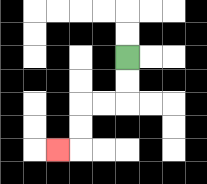{'start': '[5, 2]', 'end': '[2, 6]', 'path_directions': 'D,D,L,L,D,D,L', 'path_coordinates': '[[5, 2], [5, 3], [5, 4], [4, 4], [3, 4], [3, 5], [3, 6], [2, 6]]'}